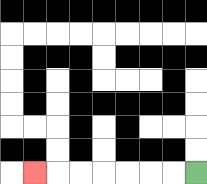{'start': '[8, 7]', 'end': '[1, 7]', 'path_directions': 'L,L,L,L,L,L,L', 'path_coordinates': '[[8, 7], [7, 7], [6, 7], [5, 7], [4, 7], [3, 7], [2, 7], [1, 7]]'}